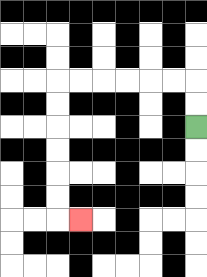{'start': '[8, 5]', 'end': '[3, 9]', 'path_directions': 'U,U,L,L,L,L,L,L,D,D,D,D,D,D,R', 'path_coordinates': '[[8, 5], [8, 4], [8, 3], [7, 3], [6, 3], [5, 3], [4, 3], [3, 3], [2, 3], [2, 4], [2, 5], [2, 6], [2, 7], [2, 8], [2, 9], [3, 9]]'}